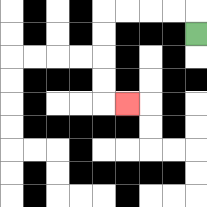{'start': '[8, 1]', 'end': '[5, 4]', 'path_directions': 'U,L,L,L,L,D,D,D,D,R', 'path_coordinates': '[[8, 1], [8, 0], [7, 0], [6, 0], [5, 0], [4, 0], [4, 1], [4, 2], [4, 3], [4, 4], [5, 4]]'}